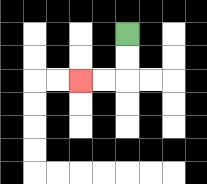{'start': '[5, 1]', 'end': '[3, 3]', 'path_directions': 'D,D,L,L', 'path_coordinates': '[[5, 1], [5, 2], [5, 3], [4, 3], [3, 3]]'}